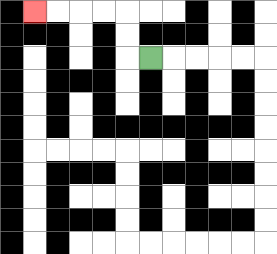{'start': '[6, 2]', 'end': '[1, 0]', 'path_directions': 'L,U,U,L,L,L,L', 'path_coordinates': '[[6, 2], [5, 2], [5, 1], [5, 0], [4, 0], [3, 0], [2, 0], [1, 0]]'}